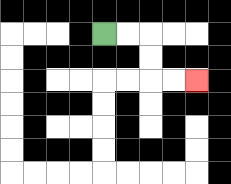{'start': '[4, 1]', 'end': '[8, 3]', 'path_directions': 'R,R,D,D,R,R', 'path_coordinates': '[[4, 1], [5, 1], [6, 1], [6, 2], [6, 3], [7, 3], [8, 3]]'}